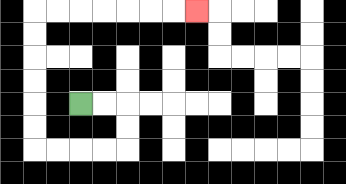{'start': '[3, 4]', 'end': '[8, 0]', 'path_directions': 'R,R,D,D,L,L,L,L,U,U,U,U,U,U,R,R,R,R,R,R,R', 'path_coordinates': '[[3, 4], [4, 4], [5, 4], [5, 5], [5, 6], [4, 6], [3, 6], [2, 6], [1, 6], [1, 5], [1, 4], [1, 3], [1, 2], [1, 1], [1, 0], [2, 0], [3, 0], [4, 0], [5, 0], [6, 0], [7, 0], [8, 0]]'}